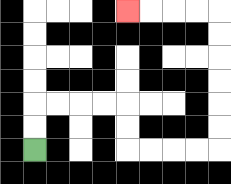{'start': '[1, 6]', 'end': '[5, 0]', 'path_directions': 'U,U,R,R,R,R,D,D,R,R,R,R,U,U,U,U,U,U,L,L,L,L', 'path_coordinates': '[[1, 6], [1, 5], [1, 4], [2, 4], [3, 4], [4, 4], [5, 4], [5, 5], [5, 6], [6, 6], [7, 6], [8, 6], [9, 6], [9, 5], [9, 4], [9, 3], [9, 2], [9, 1], [9, 0], [8, 0], [7, 0], [6, 0], [5, 0]]'}